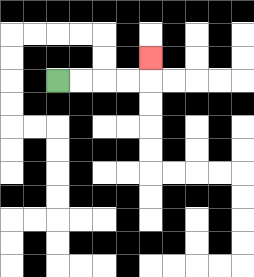{'start': '[2, 3]', 'end': '[6, 2]', 'path_directions': 'R,R,R,R,U', 'path_coordinates': '[[2, 3], [3, 3], [4, 3], [5, 3], [6, 3], [6, 2]]'}